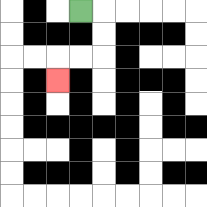{'start': '[3, 0]', 'end': '[2, 3]', 'path_directions': 'R,D,D,L,L,D', 'path_coordinates': '[[3, 0], [4, 0], [4, 1], [4, 2], [3, 2], [2, 2], [2, 3]]'}